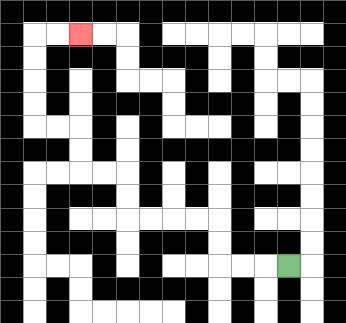{'start': '[12, 11]', 'end': '[3, 1]', 'path_directions': 'L,L,L,U,U,L,L,L,L,U,U,L,L,U,U,L,L,U,U,U,U,R,R', 'path_coordinates': '[[12, 11], [11, 11], [10, 11], [9, 11], [9, 10], [9, 9], [8, 9], [7, 9], [6, 9], [5, 9], [5, 8], [5, 7], [4, 7], [3, 7], [3, 6], [3, 5], [2, 5], [1, 5], [1, 4], [1, 3], [1, 2], [1, 1], [2, 1], [3, 1]]'}